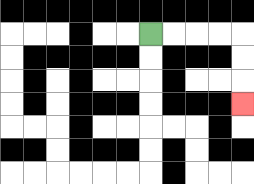{'start': '[6, 1]', 'end': '[10, 4]', 'path_directions': 'R,R,R,R,D,D,D', 'path_coordinates': '[[6, 1], [7, 1], [8, 1], [9, 1], [10, 1], [10, 2], [10, 3], [10, 4]]'}